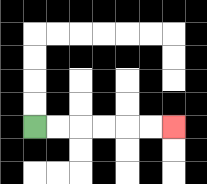{'start': '[1, 5]', 'end': '[7, 5]', 'path_directions': 'R,R,R,R,R,R', 'path_coordinates': '[[1, 5], [2, 5], [3, 5], [4, 5], [5, 5], [6, 5], [7, 5]]'}